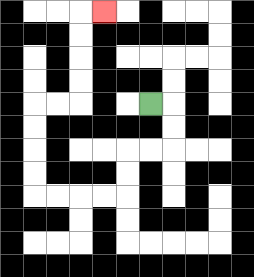{'start': '[6, 4]', 'end': '[4, 0]', 'path_directions': 'R,D,D,L,L,D,D,L,L,L,L,U,U,U,U,R,R,U,U,U,U,R', 'path_coordinates': '[[6, 4], [7, 4], [7, 5], [7, 6], [6, 6], [5, 6], [5, 7], [5, 8], [4, 8], [3, 8], [2, 8], [1, 8], [1, 7], [1, 6], [1, 5], [1, 4], [2, 4], [3, 4], [3, 3], [3, 2], [3, 1], [3, 0], [4, 0]]'}